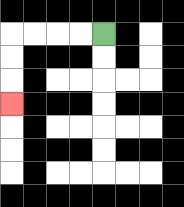{'start': '[4, 1]', 'end': '[0, 4]', 'path_directions': 'L,L,L,L,D,D,D', 'path_coordinates': '[[4, 1], [3, 1], [2, 1], [1, 1], [0, 1], [0, 2], [0, 3], [0, 4]]'}